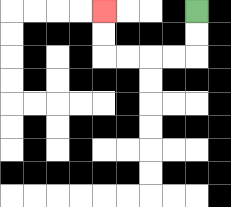{'start': '[8, 0]', 'end': '[4, 0]', 'path_directions': 'D,D,L,L,L,L,U,U', 'path_coordinates': '[[8, 0], [8, 1], [8, 2], [7, 2], [6, 2], [5, 2], [4, 2], [4, 1], [4, 0]]'}